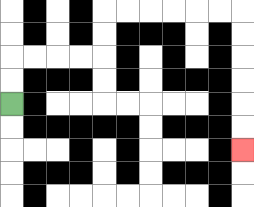{'start': '[0, 4]', 'end': '[10, 6]', 'path_directions': 'U,U,R,R,R,R,U,U,R,R,R,R,R,R,D,D,D,D,D,D', 'path_coordinates': '[[0, 4], [0, 3], [0, 2], [1, 2], [2, 2], [3, 2], [4, 2], [4, 1], [4, 0], [5, 0], [6, 0], [7, 0], [8, 0], [9, 0], [10, 0], [10, 1], [10, 2], [10, 3], [10, 4], [10, 5], [10, 6]]'}